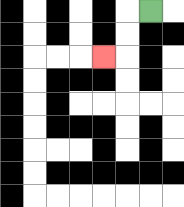{'start': '[6, 0]', 'end': '[4, 2]', 'path_directions': 'L,D,D,L', 'path_coordinates': '[[6, 0], [5, 0], [5, 1], [5, 2], [4, 2]]'}